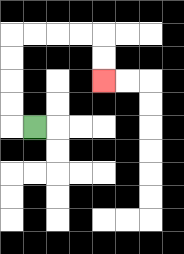{'start': '[1, 5]', 'end': '[4, 3]', 'path_directions': 'L,U,U,U,U,R,R,R,R,D,D', 'path_coordinates': '[[1, 5], [0, 5], [0, 4], [0, 3], [0, 2], [0, 1], [1, 1], [2, 1], [3, 1], [4, 1], [4, 2], [4, 3]]'}